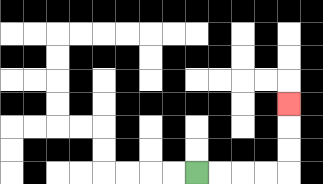{'start': '[8, 7]', 'end': '[12, 4]', 'path_directions': 'R,R,R,R,U,U,U', 'path_coordinates': '[[8, 7], [9, 7], [10, 7], [11, 7], [12, 7], [12, 6], [12, 5], [12, 4]]'}